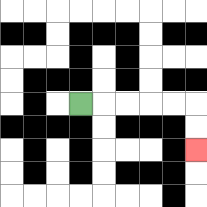{'start': '[3, 4]', 'end': '[8, 6]', 'path_directions': 'R,R,R,R,R,D,D', 'path_coordinates': '[[3, 4], [4, 4], [5, 4], [6, 4], [7, 4], [8, 4], [8, 5], [8, 6]]'}